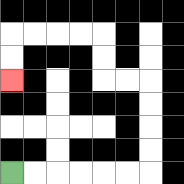{'start': '[0, 7]', 'end': '[0, 3]', 'path_directions': 'R,R,R,R,R,R,U,U,U,U,L,L,U,U,L,L,L,L,D,D', 'path_coordinates': '[[0, 7], [1, 7], [2, 7], [3, 7], [4, 7], [5, 7], [6, 7], [6, 6], [6, 5], [6, 4], [6, 3], [5, 3], [4, 3], [4, 2], [4, 1], [3, 1], [2, 1], [1, 1], [0, 1], [0, 2], [0, 3]]'}